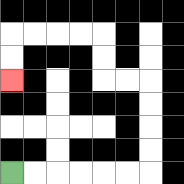{'start': '[0, 7]', 'end': '[0, 3]', 'path_directions': 'R,R,R,R,R,R,U,U,U,U,L,L,U,U,L,L,L,L,D,D', 'path_coordinates': '[[0, 7], [1, 7], [2, 7], [3, 7], [4, 7], [5, 7], [6, 7], [6, 6], [6, 5], [6, 4], [6, 3], [5, 3], [4, 3], [4, 2], [4, 1], [3, 1], [2, 1], [1, 1], [0, 1], [0, 2], [0, 3]]'}